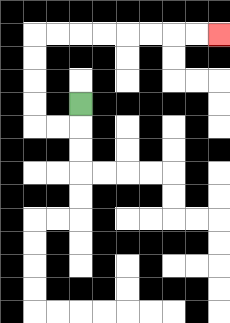{'start': '[3, 4]', 'end': '[9, 1]', 'path_directions': 'D,L,L,U,U,U,U,R,R,R,R,R,R,R,R', 'path_coordinates': '[[3, 4], [3, 5], [2, 5], [1, 5], [1, 4], [1, 3], [1, 2], [1, 1], [2, 1], [3, 1], [4, 1], [5, 1], [6, 1], [7, 1], [8, 1], [9, 1]]'}